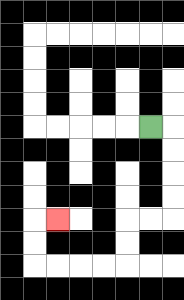{'start': '[6, 5]', 'end': '[2, 9]', 'path_directions': 'R,D,D,D,D,L,L,D,D,L,L,L,L,U,U,R', 'path_coordinates': '[[6, 5], [7, 5], [7, 6], [7, 7], [7, 8], [7, 9], [6, 9], [5, 9], [5, 10], [5, 11], [4, 11], [3, 11], [2, 11], [1, 11], [1, 10], [1, 9], [2, 9]]'}